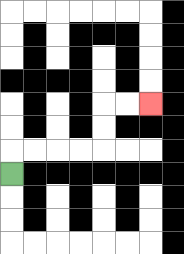{'start': '[0, 7]', 'end': '[6, 4]', 'path_directions': 'U,R,R,R,R,U,U,R,R', 'path_coordinates': '[[0, 7], [0, 6], [1, 6], [2, 6], [3, 6], [4, 6], [4, 5], [4, 4], [5, 4], [6, 4]]'}